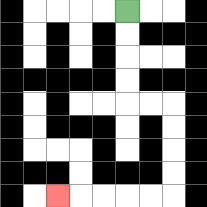{'start': '[5, 0]', 'end': '[2, 8]', 'path_directions': 'D,D,D,D,R,R,D,D,D,D,L,L,L,L,L', 'path_coordinates': '[[5, 0], [5, 1], [5, 2], [5, 3], [5, 4], [6, 4], [7, 4], [7, 5], [7, 6], [7, 7], [7, 8], [6, 8], [5, 8], [4, 8], [3, 8], [2, 8]]'}